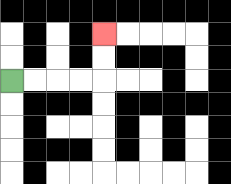{'start': '[0, 3]', 'end': '[4, 1]', 'path_directions': 'R,R,R,R,U,U', 'path_coordinates': '[[0, 3], [1, 3], [2, 3], [3, 3], [4, 3], [4, 2], [4, 1]]'}